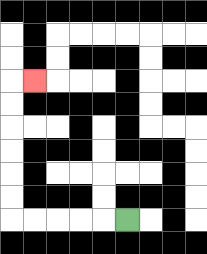{'start': '[5, 9]', 'end': '[1, 3]', 'path_directions': 'L,L,L,L,L,U,U,U,U,U,U,R', 'path_coordinates': '[[5, 9], [4, 9], [3, 9], [2, 9], [1, 9], [0, 9], [0, 8], [0, 7], [0, 6], [0, 5], [0, 4], [0, 3], [1, 3]]'}